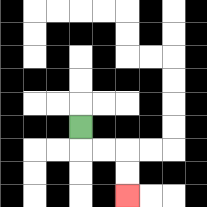{'start': '[3, 5]', 'end': '[5, 8]', 'path_directions': 'D,R,R,D,D', 'path_coordinates': '[[3, 5], [3, 6], [4, 6], [5, 6], [5, 7], [5, 8]]'}